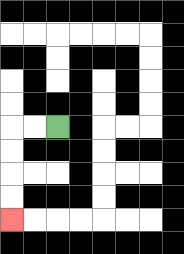{'start': '[2, 5]', 'end': '[0, 9]', 'path_directions': 'L,L,D,D,D,D', 'path_coordinates': '[[2, 5], [1, 5], [0, 5], [0, 6], [0, 7], [0, 8], [0, 9]]'}